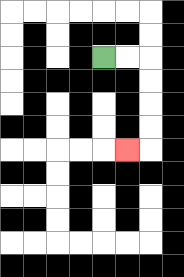{'start': '[4, 2]', 'end': '[5, 6]', 'path_directions': 'R,R,D,D,D,D,L', 'path_coordinates': '[[4, 2], [5, 2], [6, 2], [6, 3], [6, 4], [6, 5], [6, 6], [5, 6]]'}